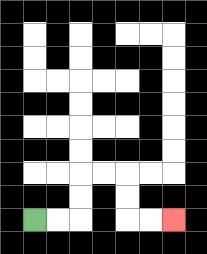{'start': '[1, 9]', 'end': '[7, 9]', 'path_directions': 'R,R,U,U,R,R,D,D,R,R', 'path_coordinates': '[[1, 9], [2, 9], [3, 9], [3, 8], [3, 7], [4, 7], [5, 7], [5, 8], [5, 9], [6, 9], [7, 9]]'}